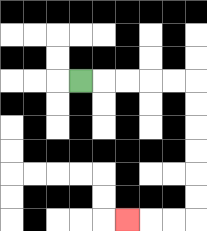{'start': '[3, 3]', 'end': '[5, 9]', 'path_directions': 'R,R,R,R,R,D,D,D,D,D,D,L,L,L', 'path_coordinates': '[[3, 3], [4, 3], [5, 3], [6, 3], [7, 3], [8, 3], [8, 4], [8, 5], [8, 6], [8, 7], [8, 8], [8, 9], [7, 9], [6, 9], [5, 9]]'}